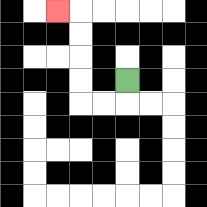{'start': '[5, 3]', 'end': '[2, 0]', 'path_directions': 'D,L,L,U,U,U,U,L', 'path_coordinates': '[[5, 3], [5, 4], [4, 4], [3, 4], [3, 3], [3, 2], [3, 1], [3, 0], [2, 0]]'}